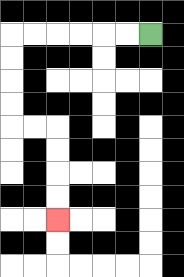{'start': '[6, 1]', 'end': '[2, 9]', 'path_directions': 'L,L,L,L,L,L,D,D,D,D,R,R,D,D,D,D', 'path_coordinates': '[[6, 1], [5, 1], [4, 1], [3, 1], [2, 1], [1, 1], [0, 1], [0, 2], [0, 3], [0, 4], [0, 5], [1, 5], [2, 5], [2, 6], [2, 7], [2, 8], [2, 9]]'}